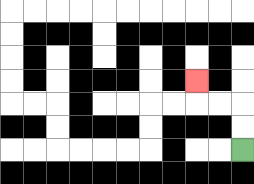{'start': '[10, 6]', 'end': '[8, 3]', 'path_directions': 'U,U,L,L,U', 'path_coordinates': '[[10, 6], [10, 5], [10, 4], [9, 4], [8, 4], [8, 3]]'}